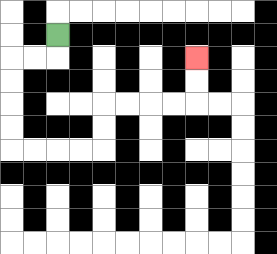{'start': '[2, 1]', 'end': '[8, 2]', 'path_directions': 'D,L,L,D,D,D,D,R,R,R,R,U,U,R,R,R,R,U,U', 'path_coordinates': '[[2, 1], [2, 2], [1, 2], [0, 2], [0, 3], [0, 4], [0, 5], [0, 6], [1, 6], [2, 6], [3, 6], [4, 6], [4, 5], [4, 4], [5, 4], [6, 4], [7, 4], [8, 4], [8, 3], [8, 2]]'}